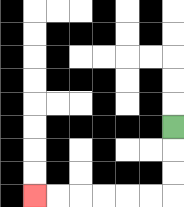{'start': '[7, 5]', 'end': '[1, 8]', 'path_directions': 'D,D,D,L,L,L,L,L,L', 'path_coordinates': '[[7, 5], [7, 6], [7, 7], [7, 8], [6, 8], [5, 8], [4, 8], [3, 8], [2, 8], [1, 8]]'}